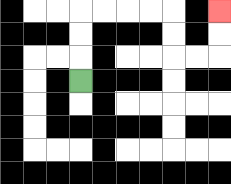{'start': '[3, 3]', 'end': '[9, 0]', 'path_directions': 'U,U,U,R,R,R,R,D,D,R,R,U,U', 'path_coordinates': '[[3, 3], [3, 2], [3, 1], [3, 0], [4, 0], [5, 0], [6, 0], [7, 0], [7, 1], [7, 2], [8, 2], [9, 2], [9, 1], [9, 0]]'}